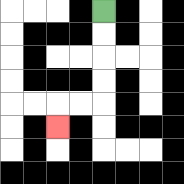{'start': '[4, 0]', 'end': '[2, 5]', 'path_directions': 'D,D,D,D,L,L,D', 'path_coordinates': '[[4, 0], [4, 1], [4, 2], [4, 3], [4, 4], [3, 4], [2, 4], [2, 5]]'}